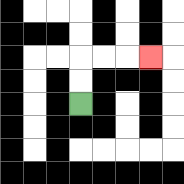{'start': '[3, 4]', 'end': '[6, 2]', 'path_directions': 'U,U,R,R,R', 'path_coordinates': '[[3, 4], [3, 3], [3, 2], [4, 2], [5, 2], [6, 2]]'}